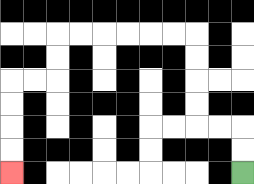{'start': '[10, 7]', 'end': '[0, 7]', 'path_directions': 'U,U,L,L,U,U,U,U,L,L,L,L,L,L,D,D,L,L,D,D,D,D', 'path_coordinates': '[[10, 7], [10, 6], [10, 5], [9, 5], [8, 5], [8, 4], [8, 3], [8, 2], [8, 1], [7, 1], [6, 1], [5, 1], [4, 1], [3, 1], [2, 1], [2, 2], [2, 3], [1, 3], [0, 3], [0, 4], [0, 5], [0, 6], [0, 7]]'}